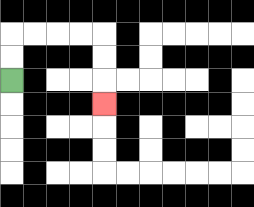{'start': '[0, 3]', 'end': '[4, 4]', 'path_directions': 'U,U,R,R,R,R,D,D,D', 'path_coordinates': '[[0, 3], [0, 2], [0, 1], [1, 1], [2, 1], [3, 1], [4, 1], [4, 2], [4, 3], [4, 4]]'}